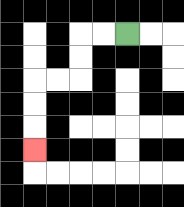{'start': '[5, 1]', 'end': '[1, 6]', 'path_directions': 'L,L,D,D,L,L,D,D,D', 'path_coordinates': '[[5, 1], [4, 1], [3, 1], [3, 2], [3, 3], [2, 3], [1, 3], [1, 4], [1, 5], [1, 6]]'}